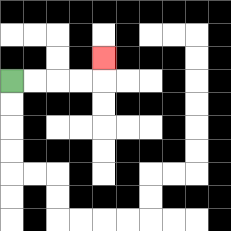{'start': '[0, 3]', 'end': '[4, 2]', 'path_directions': 'R,R,R,R,U', 'path_coordinates': '[[0, 3], [1, 3], [2, 3], [3, 3], [4, 3], [4, 2]]'}